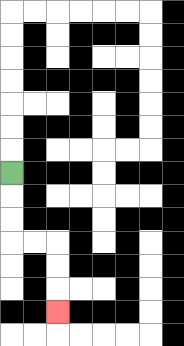{'start': '[0, 7]', 'end': '[2, 13]', 'path_directions': 'D,D,D,R,R,D,D,D', 'path_coordinates': '[[0, 7], [0, 8], [0, 9], [0, 10], [1, 10], [2, 10], [2, 11], [2, 12], [2, 13]]'}